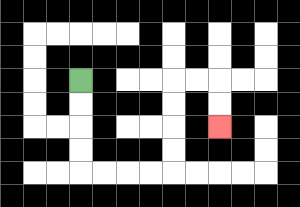{'start': '[3, 3]', 'end': '[9, 5]', 'path_directions': 'D,D,D,D,R,R,R,R,U,U,U,U,R,R,D,D', 'path_coordinates': '[[3, 3], [3, 4], [3, 5], [3, 6], [3, 7], [4, 7], [5, 7], [6, 7], [7, 7], [7, 6], [7, 5], [7, 4], [7, 3], [8, 3], [9, 3], [9, 4], [9, 5]]'}